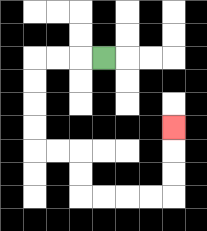{'start': '[4, 2]', 'end': '[7, 5]', 'path_directions': 'L,L,L,D,D,D,D,R,R,D,D,R,R,R,R,U,U,U', 'path_coordinates': '[[4, 2], [3, 2], [2, 2], [1, 2], [1, 3], [1, 4], [1, 5], [1, 6], [2, 6], [3, 6], [3, 7], [3, 8], [4, 8], [5, 8], [6, 8], [7, 8], [7, 7], [7, 6], [7, 5]]'}